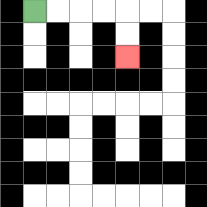{'start': '[1, 0]', 'end': '[5, 2]', 'path_directions': 'R,R,R,R,D,D', 'path_coordinates': '[[1, 0], [2, 0], [3, 0], [4, 0], [5, 0], [5, 1], [5, 2]]'}